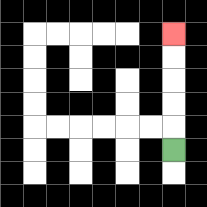{'start': '[7, 6]', 'end': '[7, 1]', 'path_directions': 'U,U,U,U,U', 'path_coordinates': '[[7, 6], [7, 5], [7, 4], [7, 3], [7, 2], [7, 1]]'}